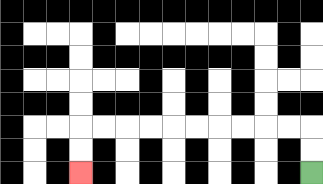{'start': '[13, 7]', 'end': '[3, 7]', 'path_directions': 'U,U,L,L,L,L,L,L,L,L,L,L,D,D', 'path_coordinates': '[[13, 7], [13, 6], [13, 5], [12, 5], [11, 5], [10, 5], [9, 5], [8, 5], [7, 5], [6, 5], [5, 5], [4, 5], [3, 5], [3, 6], [3, 7]]'}